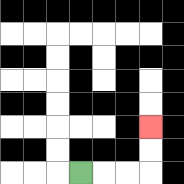{'start': '[3, 7]', 'end': '[6, 5]', 'path_directions': 'R,R,R,U,U', 'path_coordinates': '[[3, 7], [4, 7], [5, 7], [6, 7], [6, 6], [6, 5]]'}